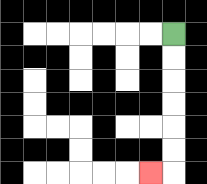{'start': '[7, 1]', 'end': '[6, 7]', 'path_directions': 'D,D,D,D,D,D,L', 'path_coordinates': '[[7, 1], [7, 2], [7, 3], [7, 4], [7, 5], [7, 6], [7, 7], [6, 7]]'}